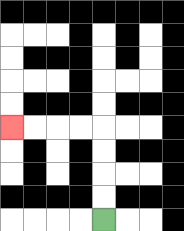{'start': '[4, 9]', 'end': '[0, 5]', 'path_directions': 'U,U,U,U,L,L,L,L', 'path_coordinates': '[[4, 9], [4, 8], [4, 7], [4, 6], [4, 5], [3, 5], [2, 5], [1, 5], [0, 5]]'}